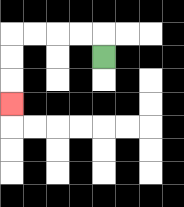{'start': '[4, 2]', 'end': '[0, 4]', 'path_directions': 'U,L,L,L,L,D,D,D', 'path_coordinates': '[[4, 2], [4, 1], [3, 1], [2, 1], [1, 1], [0, 1], [0, 2], [0, 3], [0, 4]]'}